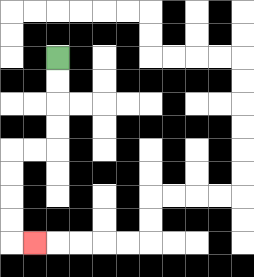{'start': '[2, 2]', 'end': '[1, 10]', 'path_directions': 'D,D,D,D,L,L,D,D,D,D,R', 'path_coordinates': '[[2, 2], [2, 3], [2, 4], [2, 5], [2, 6], [1, 6], [0, 6], [0, 7], [0, 8], [0, 9], [0, 10], [1, 10]]'}